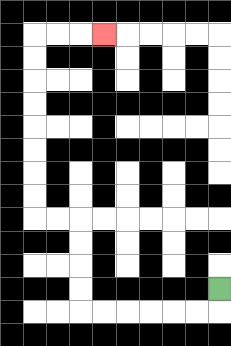{'start': '[9, 12]', 'end': '[4, 1]', 'path_directions': 'D,L,L,L,L,L,L,U,U,U,U,L,L,U,U,U,U,U,U,U,U,R,R,R', 'path_coordinates': '[[9, 12], [9, 13], [8, 13], [7, 13], [6, 13], [5, 13], [4, 13], [3, 13], [3, 12], [3, 11], [3, 10], [3, 9], [2, 9], [1, 9], [1, 8], [1, 7], [1, 6], [1, 5], [1, 4], [1, 3], [1, 2], [1, 1], [2, 1], [3, 1], [4, 1]]'}